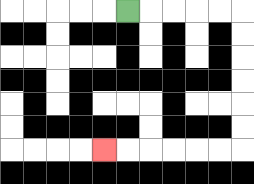{'start': '[5, 0]', 'end': '[4, 6]', 'path_directions': 'R,R,R,R,R,D,D,D,D,D,D,L,L,L,L,L,L', 'path_coordinates': '[[5, 0], [6, 0], [7, 0], [8, 0], [9, 0], [10, 0], [10, 1], [10, 2], [10, 3], [10, 4], [10, 5], [10, 6], [9, 6], [8, 6], [7, 6], [6, 6], [5, 6], [4, 6]]'}